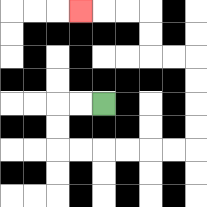{'start': '[4, 4]', 'end': '[3, 0]', 'path_directions': 'L,L,D,D,R,R,R,R,R,R,U,U,U,U,L,L,U,U,L,L,L', 'path_coordinates': '[[4, 4], [3, 4], [2, 4], [2, 5], [2, 6], [3, 6], [4, 6], [5, 6], [6, 6], [7, 6], [8, 6], [8, 5], [8, 4], [8, 3], [8, 2], [7, 2], [6, 2], [6, 1], [6, 0], [5, 0], [4, 0], [3, 0]]'}